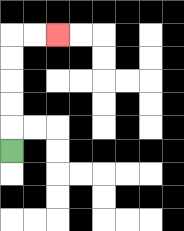{'start': '[0, 6]', 'end': '[2, 1]', 'path_directions': 'U,U,U,U,U,R,R', 'path_coordinates': '[[0, 6], [0, 5], [0, 4], [0, 3], [0, 2], [0, 1], [1, 1], [2, 1]]'}